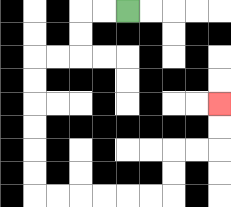{'start': '[5, 0]', 'end': '[9, 4]', 'path_directions': 'L,L,D,D,L,L,D,D,D,D,D,D,R,R,R,R,R,R,U,U,R,R,U,U', 'path_coordinates': '[[5, 0], [4, 0], [3, 0], [3, 1], [3, 2], [2, 2], [1, 2], [1, 3], [1, 4], [1, 5], [1, 6], [1, 7], [1, 8], [2, 8], [3, 8], [4, 8], [5, 8], [6, 8], [7, 8], [7, 7], [7, 6], [8, 6], [9, 6], [9, 5], [9, 4]]'}